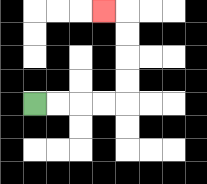{'start': '[1, 4]', 'end': '[4, 0]', 'path_directions': 'R,R,R,R,U,U,U,U,L', 'path_coordinates': '[[1, 4], [2, 4], [3, 4], [4, 4], [5, 4], [5, 3], [5, 2], [5, 1], [5, 0], [4, 0]]'}